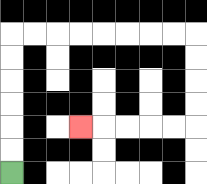{'start': '[0, 7]', 'end': '[3, 5]', 'path_directions': 'U,U,U,U,U,U,R,R,R,R,R,R,R,R,D,D,D,D,L,L,L,L,L', 'path_coordinates': '[[0, 7], [0, 6], [0, 5], [0, 4], [0, 3], [0, 2], [0, 1], [1, 1], [2, 1], [3, 1], [4, 1], [5, 1], [6, 1], [7, 1], [8, 1], [8, 2], [8, 3], [8, 4], [8, 5], [7, 5], [6, 5], [5, 5], [4, 5], [3, 5]]'}